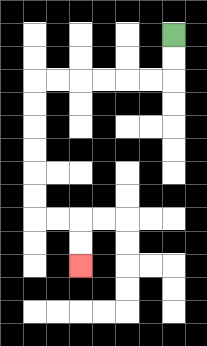{'start': '[7, 1]', 'end': '[3, 11]', 'path_directions': 'D,D,L,L,L,L,L,L,D,D,D,D,D,D,R,R,D,D', 'path_coordinates': '[[7, 1], [7, 2], [7, 3], [6, 3], [5, 3], [4, 3], [3, 3], [2, 3], [1, 3], [1, 4], [1, 5], [1, 6], [1, 7], [1, 8], [1, 9], [2, 9], [3, 9], [3, 10], [3, 11]]'}